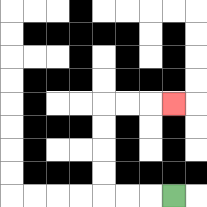{'start': '[7, 8]', 'end': '[7, 4]', 'path_directions': 'L,L,L,U,U,U,U,R,R,R', 'path_coordinates': '[[7, 8], [6, 8], [5, 8], [4, 8], [4, 7], [4, 6], [4, 5], [4, 4], [5, 4], [6, 4], [7, 4]]'}